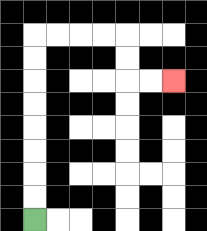{'start': '[1, 9]', 'end': '[7, 3]', 'path_directions': 'U,U,U,U,U,U,U,U,R,R,R,R,D,D,R,R', 'path_coordinates': '[[1, 9], [1, 8], [1, 7], [1, 6], [1, 5], [1, 4], [1, 3], [1, 2], [1, 1], [2, 1], [3, 1], [4, 1], [5, 1], [5, 2], [5, 3], [6, 3], [7, 3]]'}